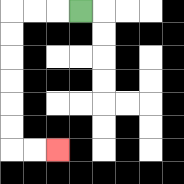{'start': '[3, 0]', 'end': '[2, 6]', 'path_directions': 'L,L,L,D,D,D,D,D,D,R,R', 'path_coordinates': '[[3, 0], [2, 0], [1, 0], [0, 0], [0, 1], [0, 2], [0, 3], [0, 4], [0, 5], [0, 6], [1, 6], [2, 6]]'}